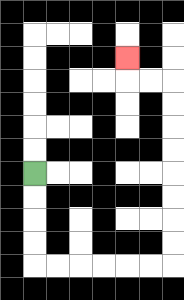{'start': '[1, 7]', 'end': '[5, 2]', 'path_directions': 'D,D,D,D,R,R,R,R,R,R,U,U,U,U,U,U,U,U,L,L,U', 'path_coordinates': '[[1, 7], [1, 8], [1, 9], [1, 10], [1, 11], [2, 11], [3, 11], [4, 11], [5, 11], [6, 11], [7, 11], [7, 10], [7, 9], [7, 8], [7, 7], [7, 6], [7, 5], [7, 4], [7, 3], [6, 3], [5, 3], [5, 2]]'}